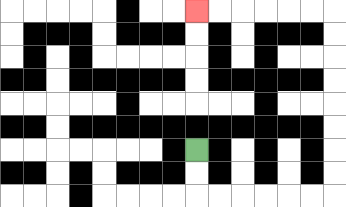{'start': '[8, 6]', 'end': '[8, 0]', 'path_directions': 'D,D,R,R,R,R,R,R,U,U,U,U,U,U,U,U,L,L,L,L,L,L', 'path_coordinates': '[[8, 6], [8, 7], [8, 8], [9, 8], [10, 8], [11, 8], [12, 8], [13, 8], [14, 8], [14, 7], [14, 6], [14, 5], [14, 4], [14, 3], [14, 2], [14, 1], [14, 0], [13, 0], [12, 0], [11, 0], [10, 0], [9, 0], [8, 0]]'}